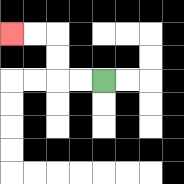{'start': '[4, 3]', 'end': '[0, 1]', 'path_directions': 'L,L,U,U,L,L', 'path_coordinates': '[[4, 3], [3, 3], [2, 3], [2, 2], [2, 1], [1, 1], [0, 1]]'}